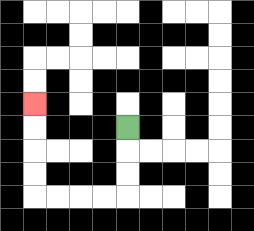{'start': '[5, 5]', 'end': '[1, 4]', 'path_directions': 'D,D,D,L,L,L,L,U,U,U,U', 'path_coordinates': '[[5, 5], [5, 6], [5, 7], [5, 8], [4, 8], [3, 8], [2, 8], [1, 8], [1, 7], [1, 6], [1, 5], [1, 4]]'}